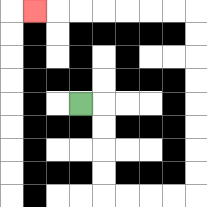{'start': '[3, 4]', 'end': '[1, 0]', 'path_directions': 'R,D,D,D,D,R,R,R,R,U,U,U,U,U,U,U,U,L,L,L,L,L,L,L', 'path_coordinates': '[[3, 4], [4, 4], [4, 5], [4, 6], [4, 7], [4, 8], [5, 8], [6, 8], [7, 8], [8, 8], [8, 7], [8, 6], [8, 5], [8, 4], [8, 3], [8, 2], [8, 1], [8, 0], [7, 0], [6, 0], [5, 0], [4, 0], [3, 0], [2, 0], [1, 0]]'}